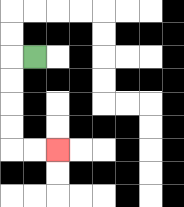{'start': '[1, 2]', 'end': '[2, 6]', 'path_directions': 'L,D,D,D,D,R,R', 'path_coordinates': '[[1, 2], [0, 2], [0, 3], [0, 4], [0, 5], [0, 6], [1, 6], [2, 6]]'}